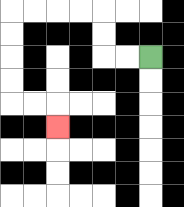{'start': '[6, 2]', 'end': '[2, 5]', 'path_directions': 'L,L,U,U,L,L,L,L,D,D,D,D,R,R,D', 'path_coordinates': '[[6, 2], [5, 2], [4, 2], [4, 1], [4, 0], [3, 0], [2, 0], [1, 0], [0, 0], [0, 1], [0, 2], [0, 3], [0, 4], [1, 4], [2, 4], [2, 5]]'}